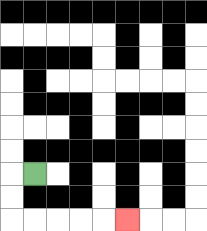{'start': '[1, 7]', 'end': '[5, 9]', 'path_directions': 'L,D,D,R,R,R,R,R', 'path_coordinates': '[[1, 7], [0, 7], [0, 8], [0, 9], [1, 9], [2, 9], [3, 9], [4, 9], [5, 9]]'}